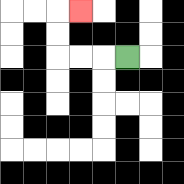{'start': '[5, 2]', 'end': '[3, 0]', 'path_directions': 'L,L,L,U,U,R', 'path_coordinates': '[[5, 2], [4, 2], [3, 2], [2, 2], [2, 1], [2, 0], [3, 0]]'}